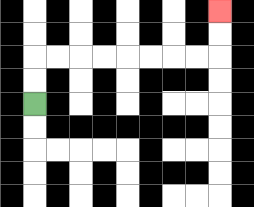{'start': '[1, 4]', 'end': '[9, 0]', 'path_directions': 'U,U,R,R,R,R,R,R,R,R,U,U', 'path_coordinates': '[[1, 4], [1, 3], [1, 2], [2, 2], [3, 2], [4, 2], [5, 2], [6, 2], [7, 2], [8, 2], [9, 2], [9, 1], [9, 0]]'}